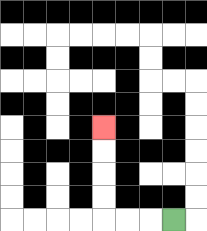{'start': '[7, 9]', 'end': '[4, 5]', 'path_directions': 'L,L,L,U,U,U,U', 'path_coordinates': '[[7, 9], [6, 9], [5, 9], [4, 9], [4, 8], [4, 7], [4, 6], [4, 5]]'}